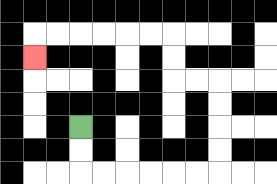{'start': '[3, 5]', 'end': '[1, 2]', 'path_directions': 'D,D,R,R,R,R,R,R,U,U,U,U,L,L,U,U,L,L,L,L,L,L,D', 'path_coordinates': '[[3, 5], [3, 6], [3, 7], [4, 7], [5, 7], [6, 7], [7, 7], [8, 7], [9, 7], [9, 6], [9, 5], [9, 4], [9, 3], [8, 3], [7, 3], [7, 2], [7, 1], [6, 1], [5, 1], [4, 1], [3, 1], [2, 1], [1, 1], [1, 2]]'}